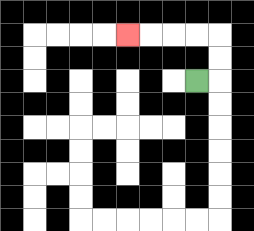{'start': '[8, 3]', 'end': '[5, 1]', 'path_directions': 'R,U,U,L,L,L,L', 'path_coordinates': '[[8, 3], [9, 3], [9, 2], [9, 1], [8, 1], [7, 1], [6, 1], [5, 1]]'}